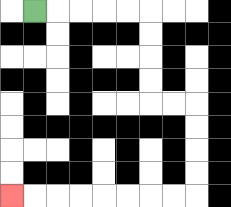{'start': '[1, 0]', 'end': '[0, 8]', 'path_directions': 'R,R,R,R,R,D,D,D,D,R,R,D,D,D,D,L,L,L,L,L,L,L,L', 'path_coordinates': '[[1, 0], [2, 0], [3, 0], [4, 0], [5, 0], [6, 0], [6, 1], [6, 2], [6, 3], [6, 4], [7, 4], [8, 4], [8, 5], [8, 6], [8, 7], [8, 8], [7, 8], [6, 8], [5, 8], [4, 8], [3, 8], [2, 8], [1, 8], [0, 8]]'}